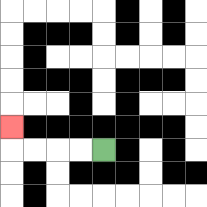{'start': '[4, 6]', 'end': '[0, 5]', 'path_directions': 'L,L,L,L,U', 'path_coordinates': '[[4, 6], [3, 6], [2, 6], [1, 6], [0, 6], [0, 5]]'}